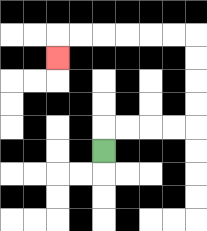{'start': '[4, 6]', 'end': '[2, 2]', 'path_directions': 'U,R,R,R,R,U,U,U,U,L,L,L,L,L,L,D', 'path_coordinates': '[[4, 6], [4, 5], [5, 5], [6, 5], [7, 5], [8, 5], [8, 4], [8, 3], [8, 2], [8, 1], [7, 1], [6, 1], [5, 1], [4, 1], [3, 1], [2, 1], [2, 2]]'}